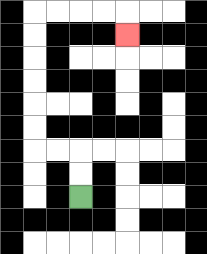{'start': '[3, 8]', 'end': '[5, 1]', 'path_directions': 'U,U,L,L,U,U,U,U,U,U,R,R,R,R,D', 'path_coordinates': '[[3, 8], [3, 7], [3, 6], [2, 6], [1, 6], [1, 5], [1, 4], [1, 3], [1, 2], [1, 1], [1, 0], [2, 0], [3, 0], [4, 0], [5, 0], [5, 1]]'}